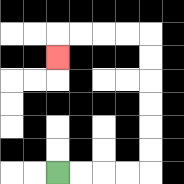{'start': '[2, 7]', 'end': '[2, 2]', 'path_directions': 'R,R,R,R,U,U,U,U,U,U,L,L,L,L,D', 'path_coordinates': '[[2, 7], [3, 7], [4, 7], [5, 7], [6, 7], [6, 6], [6, 5], [6, 4], [6, 3], [6, 2], [6, 1], [5, 1], [4, 1], [3, 1], [2, 1], [2, 2]]'}